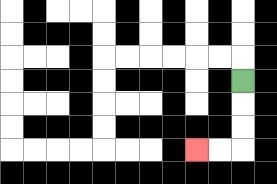{'start': '[10, 3]', 'end': '[8, 6]', 'path_directions': 'D,D,D,L,L', 'path_coordinates': '[[10, 3], [10, 4], [10, 5], [10, 6], [9, 6], [8, 6]]'}